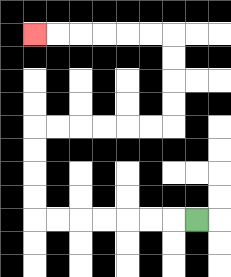{'start': '[8, 9]', 'end': '[1, 1]', 'path_directions': 'L,L,L,L,L,L,L,U,U,U,U,R,R,R,R,R,R,U,U,U,U,L,L,L,L,L,L', 'path_coordinates': '[[8, 9], [7, 9], [6, 9], [5, 9], [4, 9], [3, 9], [2, 9], [1, 9], [1, 8], [1, 7], [1, 6], [1, 5], [2, 5], [3, 5], [4, 5], [5, 5], [6, 5], [7, 5], [7, 4], [7, 3], [7, 2], [7, 1], [6, 1], [5, 1], [4, 1], [3, 1], [2, 1], [1, 1]]'}